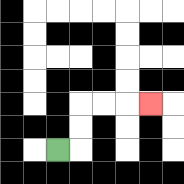{'start': '[2, 6]', 'end': '[6, 4]', 'path_directions': 'R,U,U,R,R,R', 'path_coordinates': '[[2, 6], [3, 6], [3, 5], [3, 4], [4, 4], [5, 4], [6, 4]]'}